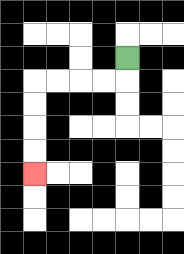{'start': '[5, 2]', 'end': '[1, 7]', 'path_directions': 'D,L,L,L,L,D,D,D,D', 'path_coordinates': '[[5, 2], [5, 3], [4, 3], [3, 3], [2, 3], [1, 3], [1, 4], [1, 5], [1, 6], [1, 7]]'}